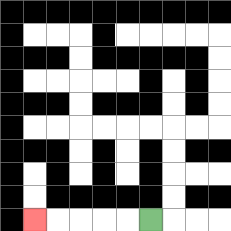{'start': '[6, 9]', 'end': '[1, 9]', 'path_directions': 'L,L,L,L,L', 'path_coordinates': '[[6, 9], [5, 9], [4, 9], [3, 9], [2, 9], [1, 9]]'}